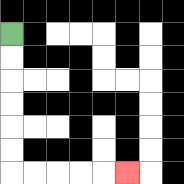{'start': '[0, 1]', 'end': '[5, 7]', 'path_directions': 'D,D,D,D,D,D,R,R,R,R,R', 'path_coordinates': '[[0, 1], [0, 2], [0, 3], [0, 4], [0, 5], [0, 6], [0, 7], [1, 7], [2, 7], [3, 7], [4, 7], [5, 7]]'}